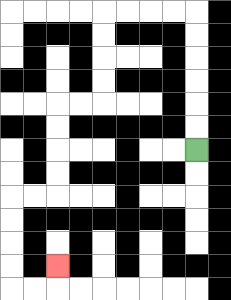{'start': '[8, 6]', 'end': '[2, 11]', 'path_directions': 'U,U,U,U,U,U,L,L,L,L,D,D,D,D,L,L,D,D,D,D,L,L,D,D,D,D,R,R,U', 'path_coordinates': '[[8, 6], [8, 5], [8, 4], [8, 3], [8, 2], [8, 1], [8, 0], [7, 0], [6, 0], [5, 0], [4, 0], [4, 1], [4, 2], [4, 3], [4, 4], [3, 4], [2, 4], [2, 5], [2, 6], [2, 7], [2, 8], [1, 8], [0, 8], [0, 9], [0, 10], [0, 11], [0, 12], [1, 12], [2, 12], [2, 11]]'}